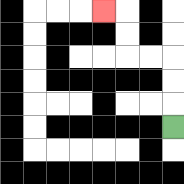{'start': '[7, 5]', 'end': '[4, 0]', 'path_directions': 'U,U,U,L,L,U,U,L', 'path_coordinates': '[[7, 5], [7, 4], [7, 3], [7, 2], [6, 2], [5, 2], [5, 1], [5, 0], [4, 0]]'}